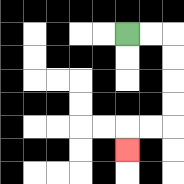{'start': '[5, 1]', 'end': '[5, 6]', 'path_directions': 'R,R,D,D,D,D,L,L,D', 'path_coordinates': '[[5, 1], [6, 1], [7, 1], [7, 2], [7, 3], [7, 4], [7, 5], [6, 5], [5, 5], [5, 6]]'}